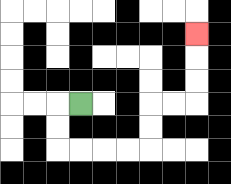{'start': '[3, 4]', 'end': '[8, 1]', 'path_directions': 'L,D,D,R,R,R,R,U,U,R,R,U,U,U', 'path_coordinates': '[[3, 4], [2, 4], [2, 5], [2, 6], [3, 6], [4, 6], [5, 6], [6, 6], [6, 5], [6, 4], [7, 4], [8, 4], [8, 3], [8, 2], [8, 1]]'}